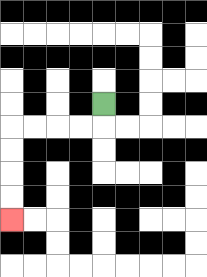{'start': '[4, 4]', 'end': '[0, 9]', 'path_directions': 'D,L,L,L,L,D,D,D,D', 'path_coordinates': '[[4, 4], [4, 5], [3, 5], [2, 5], [1, 5], [0, 5], [0, 6], [0, 7], [0, 8], [0, 9]]'}